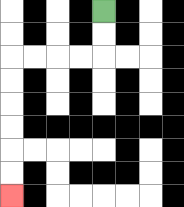{'start': '[4, 0]', 'end': '[0, 8]', 'path_directions': 'D,D,L,L,L,L,D,D,D,D,D,D', 'path_coordinates': '[[4, 0], [4, 1], [4, 2], [3, 2], [2, 2], [1, 2], [0, 2], [0, 3], [0, 4], [0, 5], [0, 6], [0, 7], [0, 8]]'}